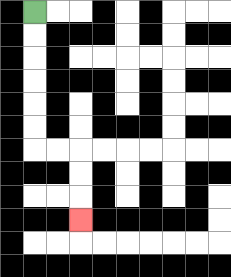{'start': '[1, 0]', 'end': '[3, 9]', 'path_directions': 'D,D,D,D,D,D,R,R,D,D,D', 'path_coordinates': '[[1, 0], [1, 1], [1, 2], [1, 3], [1, 4], [1, 5], [1, 6], [2, 6], [3, 6], [3, 7], [3, 8], [3, 9]]'}